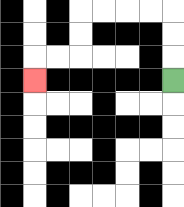{'start': '[7, 3]', 'end': '[1, 3]', 'path_directions': 'U,U,U,L,L,L,L,D,D,L,L,D', 'path_coordinates': '[[7, 3], [7, 2], [7, 1], [7, 0], [6, 0], [5, 0], [4, 0], [3, 0], [3, 1], [3, 2], [2, 2], [1, 2], [1, 3]]'}